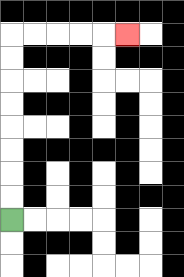{'start': '[0, 9]', 'end': '[5, 1]', 'path_directions': 'U,U,U,U,U,U,U,U,R,R,R,R,R', 'path_coordinates': '[[0, 9], [0, 8], [0, 7], [0, 6], [0, 5], [0, 4], [0, 3], [0, 2], [0, 1], [1, 1], [2, 1], [3, 1], [4, 1], [5, 1]]'}